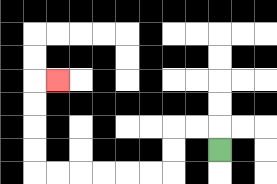{'start': '[9, 6]', 'end': '[2, 3]', 'path_directions': 'U,L,L,D,D,L,L,L,L,L,L,U,U,U,U,R', 'path_coordinates': '[[9, 6], [9, 5], [8, 5], [7, 5], [7, 6], [7, 7], [6, 7], [5, 7], [4, 7], [3, 7], [2, 7], [1, 7], [1, 6], [1, 5], [1, 4], [1, 3], [2, 3]]'}